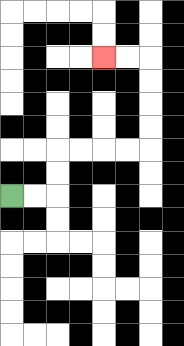{'start': '[0, 8]', 'end': '[4, 2]', 'path_directions': 'R,R,U,U,R,R,R,R,U,U,U,U,L,L', 'path_coordinates': '[[0, 8], [1, 8], [2, 8], [2, 7], [2, 6], [3, 6], [4, 6], [5, 6], [6, 6], [6, 5], [6, 4], [6, 3], [6, 2], [5, 2], [4, 2]]'}